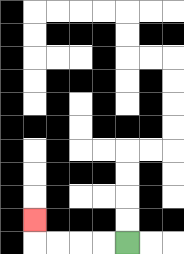{'start': '[5, 10]', 'end': '[1, 9]', 'path_directions': 'L,L,L,L,U', 'path_coordinates': '[[5, 10], [4, 10], [3, 10], [2, 10], [1, 10], [1, 9]]'}